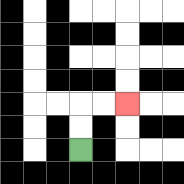{'start': '[3, 6]', 'end': '[5, 4]', 'path_directions': 'U,U,R,R', 'path_coordinates': '[[3, 6], [3, 5], [3, 4], [4, 4], [5, 4]]'}